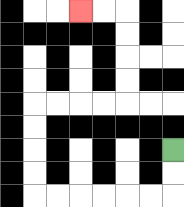{'start': '[7, 6]', 'end': '[3, 0]', 'path_directions': 'D,D,L,L,L,L,L,L,U,U,U,U,R,R,R,R,U,U,U,U,L,L', 'path_coordinates': '[[7, 6], [7, 7], [7, 8], [6, 8], [5, 8], [4, 8], [3, 8], [2, 8], [1, 8], [1, 7], [1, 6], [1, 5], [1, 4], [2, 4], [3, 4], [4, 4], [5, 4], [5, 3], [5, 2], [5, 1], [5, 0], [4, 0], [3, 0]]'}